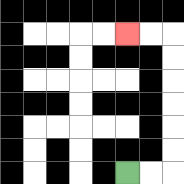{'start': '[5, 7]', 'end': '[5, 1]', 'path_directions': 'R,R,U,U,U,U,U,U,L,L', 'path_coordinates': '[[5, 7], [6, 7], [7, 7], [7, 6], [7, 5], [7, 4], [7, 3], [7, 2], [7, 1], [6, 1], [5, 1]]'}